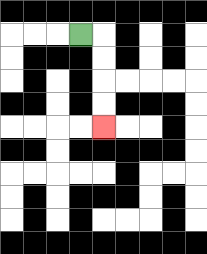{'start': '[3, 1]', 'end': '[4, 5]', 'path_directions': 'R,D,D,D,D', 'path_coordinates': '[[3, 1], [4, 1], [4, 2], [4, 3], [4, 4], [4, 5]]'}